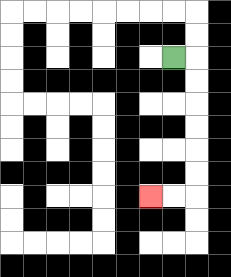{'start': '[7, 2]', 'end': '[6, 8]', 'path_directions': 'R,D,D,D,D,D,D,L,L', 'path_coordinates': '[[7, 2], [8, 2], [8, 3], [8, 4], [8, 5], [8, 6], [8, 7], [8, 8], [7, 8], [6, 8]]'}